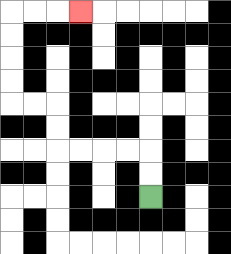{'start': '[6, 8]', 'end': '[3, 0]', 'path_directions': 'U,U,L,L,L,L,U,U,L,L,U,U,U,U,R,R,R', 'path_coordinates': '[[6, 8], [6, 7], [6, 6], [5, 6], [4, 6], [3, 6], [2, 6], [2, 5], [2, 4], [1, 4], [0, 4], [0, 3], [0, 2], [0, 1], [0, 0], [1, 0], [2, 0], [3, 0]]'}